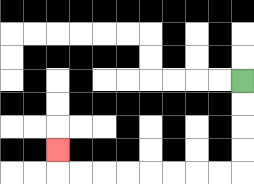{'start': '[10, 3]', 'end': '[2, 6]', 'path_directions': 'D,D,D,D,L,L,L,L,L,L,L,L,U', 'path_coordinates': '[[10, 3], [10, 4], [10, 5], [10, 6], [10, 7], [9, 7], [8, 7], [7, 7], [6, 7], [5, 7], [4, 7], [3, 7], [2, 7], [2, 6]]'}